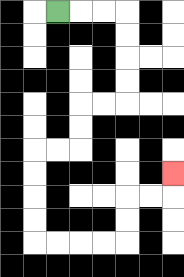{'start': '[2, 0]', 'end': '[7, 7]', 'path_directions': 'R,R,R,D,D,D,D,L,L,D,D,L,L,D,D,D,D,R,R,R,R,U,U,R,R,U', 'path_coordinates': '[[2, 0], [3, 0], [4, 0], [5, 0], [5, 1], [5, 2], [5, 3], [5, 4], [4, 4], [3, 4], [3, 5], [3, 6], [2, 6], [1, 6], [1, 7], [1, 8], [1, 9], [1, 10], [2, 10], [3, 10], [4, 10], [5, 10], [5, 9], [5, 8], [6, 8], [7, 8], [7, 7]]'}